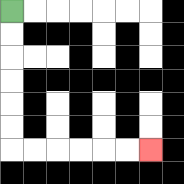{'start': '[0, 0]', 'end': '[6, 6]', 'path_directions': 'D,D,D,D,D,D,R,R,R,R,R,R', 'path_coordinates': '[[0, 0], [0, 1], [0, 2], [0, 3], [0, 4], [0, 5], [0, 6], [1, 6], [2, 6], [3, 6], [4, 6], [5, 6], [6, 6]]'}